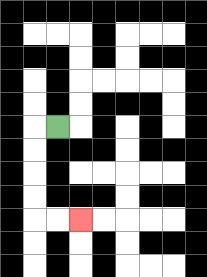{'start': '[2, 5]', 'end': '[3, 9]', 'path_directions': 'L,D,D,D,D,R,R', 'path_coordinates': '[[2, 5], [1, 5], [1, 6], [1, 7], [1, 8], [1, 9], [2, 9], [3, 9]]'}